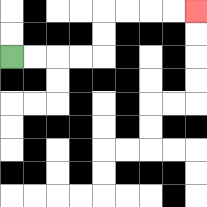{'start': '[0, 2]', 'end': '[8, 0]', 'path_directions': 'R,R,R,R,U,U,R,R,R,R', 'path_coordinates': '[[0, 2], [1, 2], [2, 2], [3, 2], [4, 2], [4, 1], [4, 0], [5, 0], [6, 0], [7, 0], [8, 0]]'}